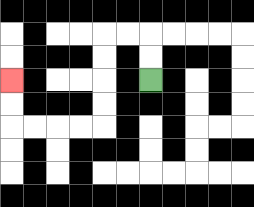{'start': '[6, 3]', 'end': '[0, 3]', 'path_directions': 'U,U,L,L,D,D,D,D,L,L,L,L,U,U', 'path_coordinates': '[[6, 3], [6, 2], [6, 1], [5, 1], [4, 1], [4, 2], [4, 3], [4, 4], [4, 5], [3, 5], [2, 5], [1, 5], [0, 5], [0, 4], [0, 3]]'}